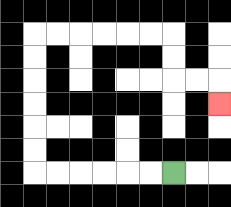{'start': '[7, 7]', 'end': '[9, 4]', 'path_directions': 'L,L,L,L,L,L,U,U,U,U,U,U,R,R,R,R,R,R,D,D,R,R,D', 'path_coordinates': '[[7, 7], [6, 7], [5, 7], [4, 7], [3, 7], [2, 7], [1, 7], [1, 6], [1, 5], [1, 4], [1, 3], [1, 2], [1, 1], [2, 1], [3, 1], [4, 1], [5, 1], [6, 1], [7, 1], [7, 2], [7, 3], [8, 3], [9, 3], [9, 4]]'}